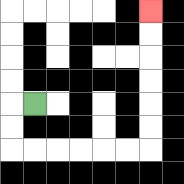{'start': '[1, 4]', 'end': '[6, 0]', 'path_directions': 'L,D,D,R,R,R,R,R,R,U,U,U,U,U,U', 'path_coordinates': '[[1, 4], [0, 4], [0, 5], [0, 6], [1, 6], [2, 6], [3, 6], [4, 6], [5, 6], [6, 6], [6, 5], [6, 4], [6, 3], [6, 2], [6, 1], [6, 0]]'}